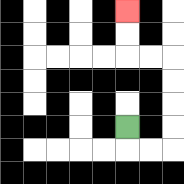{'start': '[5, 5]', 'end': '[5, 0]', 'path_directions': 'D,R,R,U,U,U,U,L,L,U,U', 'path_coordinates': '[[5, 5], [5, 6], [6, 6], [7, 6], [7, 5], [7, 4], [7, 3], [7, 2], [6, 2], [5, 2], [5, 1], [5, 0]]'}